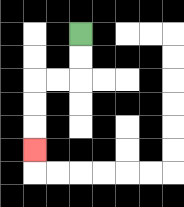{'start': '[3, 1]', 'end': '[1, 6]', 'path_directions': 'D,D,L,L,D,D,D', 'path_coordinates': '[[3, 1], [3, 2], [3, 3], [2, 3], [1, 3], [1, 4], [1, 5], [1, 6]]'}